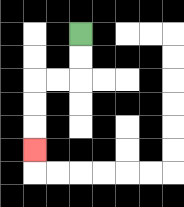{'start': '[3, 1]', 'end': '[1, 6]', 'path_directions': 'D,D,L,L,D,D,D', 'path_coordinates': '[[3, 1], [3, 2], [3, 3], [2, 3], [1, 3], [1, 4], [1, 5], [1, 6]]'}